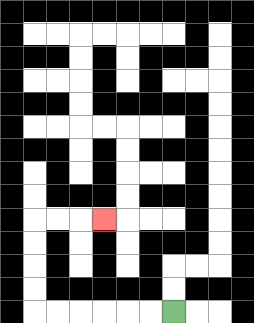{'start': '[7, 13]', 'end': '[4, 9]', 'path_directions': 'L,L,L,L,L,L,U,U,U,U,R,R,R', 'path_coordinates': '[[7, 13], [6, 13], [5, 13], [4, 13], [3, 13], [2, 13], [1, 13], [1, 12], [1, 11], [1, 10], [1, 9], [2, 9], [3, 9], [4, 9]]'}